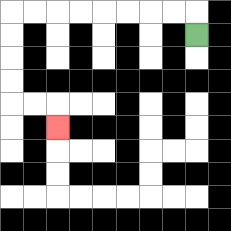{'start': '[8, 1]', 'end': '[2, 5]', 'path_directions': 'U,L,L,L,L,L,L,L,L,D,D,D,D,R,R,D', 'path_coordinates': '[[8, 1], [8, 0], [7, 0], [6, 0], [5, 0], [4, 0], [3, 0], [2, 0], [1, 0], [0, 0], [0, 1], [0, 2], [0, 3], [0, 4], [1, 4], [2, 4], [2, 5]]'}